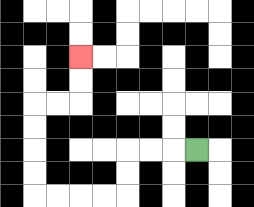{'start': '[8, 6]', 'end': '[3, 2]', 'path_directions': 'L,L,L,D,D,L,L,L,L,U,U,U,U,R,R,U,U', 'path_coordinates': '[[8, 6], [7, 6], [6, 6], [5, 6], [5, 7], [5, 8], [4, 8], [3, 8], [2, 8], [1, 8], [1, 7], [1, 6], [1, 5], [1, 4], [2, 4], [3, 4], [3, 3], [3, 2]]'}